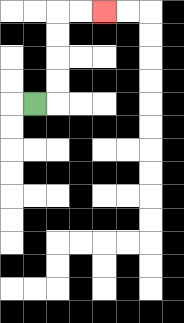{'start': '[1, 4]', 'end': '[4, 0]', 'path_directions': 'R,U,U,U,U,R,R', 'path_coordinates': '[[1, 4], [2, 4], [2, 3], [2, 2], [2, 1], [2, 0], [3, 0], [4, 0]]'}